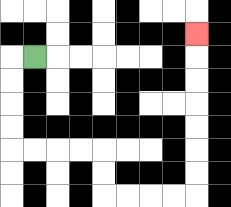{'start': '[1, 2]', 'end': '[8, 1]', 'path_directions': 'L,D,D,D,D,R,R,R,R,D,D,R,R,R,R,U,U,U,U,U,U,U', 'path_coordinates': '[[1, 2], [0, 2], [0, 3], [0, 4], [0, 5], [0, 6], [1, 6], [2, 6], [3, 6], [4, 6], [4, 7], [4, 8], [5, 8], [6, 8], [7, 8], [8, 8], [8, 7], [8, 6], [8, 5], [8, 4], [8, 3], [8, 2], [8, 1]]'}